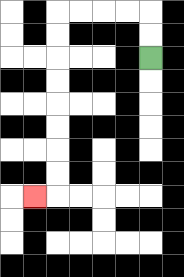{'start': '[6, 2]', 'end': '[1, 8]', 'path_directions': 'U,U,L,L,L,L,D,D,D,D,D,D,D,D,L', 'path_coordinates': '[[6, 2], [6, 1], [6, 0], [5, 0], [4, 0], [3, 0], [2, 0], [2, 1], [2, 2], [2, 3], [2, 4], [2, 5], [2, 6], [2, 7], [2, 8], [1, 8]]'}